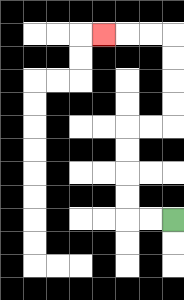{'start': '[7, 9]', 'end': '[4, 1]', 'path_directions': 'L,L,U,U,U,U,R,R,U,U,U,U,L,L,L', 'path_coordinates': '[[7, 9], [6, 9], [5, 9], [5, 8], [5, 7], [5, 6], [5, 5], [6, 5], [7, 5], [7, 4], [7, 3], [7, 2], [7, 1], [6, 1], [5, 1], [4, 1]]'}